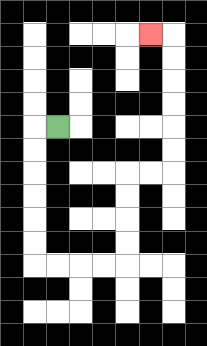{'start': '[2, 5]', 'end': '[6, 1]', 'path_directions': 'L,D,D,D,D,D,D,R,R,R,R,U,U,U,U,R,R,U,U,U,U,U,U,L', 'path_coordinates': '[[2, 5], [1, 5], [1, 6], [1, 7], [1, 8], [1, 9], [1, 10], [1, 11], [2, 11], [3, 11], [4, 11], [5, 11], [5, 10], [5, 9], [5, 8], [5, 7], [6, 7], [7, 7], [7, 6], [7, 5], [7, 4], [7, 3], [7, 2], [7, 1], [6, 1]]'}